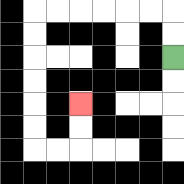{'start': '[7, 2]', 'end': '[3, 4]', 'path_directions': 'U,U,L,L,L,L,L,L,D,D,D,D,D,D,R,R,U,U', 'path_coordinates': '[[7, 2], [7, 1], [7, 0], [6, 0], [5, 0], [4, 0], [3, 0], [2, 0], [1, 0], [1, 1], [1, 2], [1, 3], [1, 4], [1, 5], [1, 6], [2, 6], [3, 6], [3, 5], [3, 4]]'}